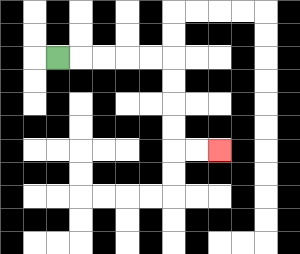{'start': '[2, 2]', 'end': '[9, 6]', 'path_directions': 'R,R,R,R,R,D,D,D,D,R,R', 'path_coordinates': '[[2, 2], [3, 2], [4, 2], [5, 2], [6, 2], [7, 2], [7, 3], [7, 4], [7, 5], [7, 6], [8, 6], [9, 6]]'}